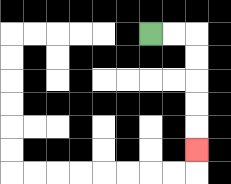{'start': '[6, 1]', 'end': '[8, 6]', 'path_directions': 'R,R,D,D,D,D,D', 'path_coordinates': '[[6, 1], [7, 1], [8, 1], [8, 2], [8, 3], [8, 4], [8, 5], [8, 6]]'}